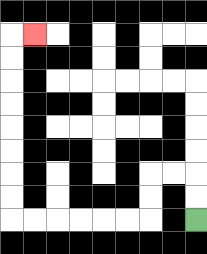{'start': '[8, 9]', 'end': '[1, 1]', 'path_directions': 'U,U,L,L,D,D,L,L,L,L,L,L,U,U,U,U,U,U,U,U,R', 'path_coordinates': '[[8, 9], [8, 8], [8, 7], [7, 7], [6, 7], [6, 8], [6, 9], [5, 9], [4, 9], [3, 9], [2, 9], [1, 9], [0, 9], [0, 8], [0, 7], [0, 6], [0, 5], [0, 4], [0, 3], [0, 2], [0, 1], [1, 1]]'}